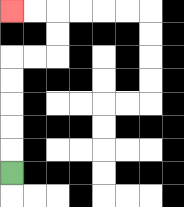{'start': '[0, 7]', 'end': '[0, 0]', 'path_directions': 'U,U,U,U,U,R,R,U,U,L,L', 'path_coordinates': '[[0, 7], [0, 6], [0, 5], [0, 4], [0, 3], [0, 2], [1, 2], [2, 2], [2, 1], [2, 0], [1, 0], [0, 0]]'}